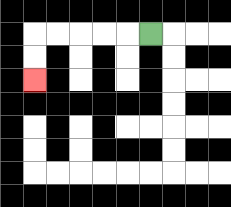{'start': '[6, 1]', 'end': '[1, 3]', 'path_directions': 'L,L,L,L,L,D,D', 'path_coordinates': '[[6, 1], [5, 1], [4, 1], [3, 1], [2, 1], [1, 1], [1, 2], [1, 3]]'}